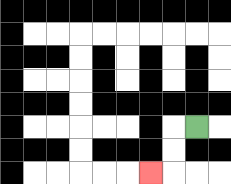{'start': '[8, 5]', 'end': '[6, 7]', 'path_directions': 'L,D,D,L', 'path_coordinates': '[[8, 5], [7, 5], [7, 6], [7, 7], [6, 7]]'}